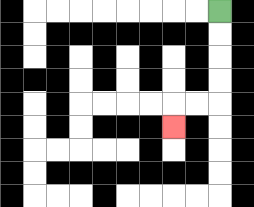{'start': '[9, 0]', 'end': '[7, 5]', 'path_directions': 'D,D,D,D,L,L,D', 'path_coordinates': '[[9, 0], [9, 1], [9, 2], [9, 3], [9, 4], [8, 4], [7, 4], [7, 5]]'}